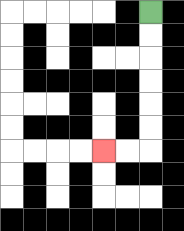{'start': '[6, 0]', 'end': '[4, 6]', 'path_directions': 'D,D,D,D,D,D,L,L', 'path_coordinates': '[[6, 0], [6, 1], [6, 2], [6, 3], [6, 4], [6, 5], [6, 6], [5, 6], [4, 6]]'}